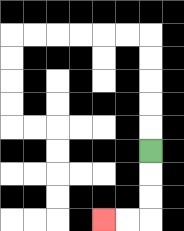{'start': '[6, 6]', 'end': '[4, 9]', 'path_directions': 'D,D,D,L,L', 'path_coordinates': '[[6, 6], [6, 7], [6, 8], [6, 9], [5, 9], [4, 9]]'}